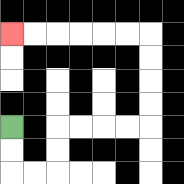{'start': '[0, 5]', 'end': '[0, 1]', 'path_directions': 'D,D,R,R,U,U,R,R,R,R,U,U,U,U,L,L,L,L,L,L', 'path_coordinates': '[[0, 5], [0, 6], [0, 7], [1, 7], [2, 7], [2, 6], [2, 5], [3, 5], [4, 5], [5, 5], [6, 5], [6, 4], [6, 3], [6, 2], [6, 1], [5, 1], [4, 1], [3, 1], [2, 1], [1, 1], [0, 1]]'}